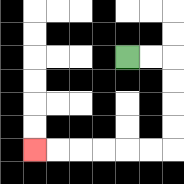{'start': '[5, 2]', 'end': '[1, 6]', 'path_directions': 'R,R,D,D,D,D,L,L,L,L,L,L', 'path_coordinates': '[[5, 2], [6, 2], [7, 2], [7, 3], [7, 4], [7, 5], [7, 6], [6, 6], [5, 6], [4, 6], [3, 6], [2, 6], [1, 6]]'}